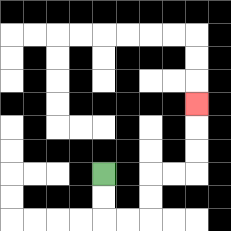{'start': '[4, 7]', 'end': '[8, 4]', 'path_directions': 'D,D,R,R,U,U,R,R,U,U,U', 'path_coordinates': '[[4, 7], [4, 8], [4, 9], [5, 9], [6, 9], [6, 8], [6, 7], [7, 7], [8, 7], [8, 6], [8, 5], [8, 4]]'}